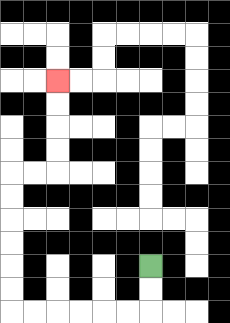{'start': '[6, 11]', 'end': '[2, 3]', 'path_directions': 'D,D,L,L,L,L,L,L,U,U,U,U,U,U,R,R,U,U,U,U', 'path_coordinates': '[[6, 11], [6, 12], [6, 13], [5, 13], [4, 13], [3, 13], [2, 13], [1, 13], [0, 13], [0, 12], [0, 11], [0, 10], [0, 9], [0, 8], [0, 7], [1, 7], [2, 7], [2, 6], [2, 5], [2, 4], [2, 3]]'}